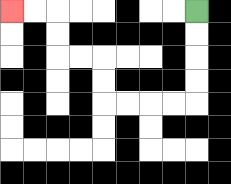{'start': '[8, 0]', 'end': '[0, 0]', 'path_directions': 'D,D,D,D,L,L,L,L,U,U,L,L,U,U,L,L', 'path_coordinates': '[[8, 0], [8, 1], [8, 2], [8, 3], [8, 4], [7, 4], [6, 4], [5, 4], [4, 4], [4, 3], [4, 2], [3, 2], [2, 2], [2, 1], [2, 0], [1, 0], [0, 0]]'}